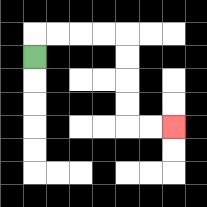{'start': '[1, 2]', 'end': '[7, 5]', 'path_directions': 'U,R,R,R,R,D,D,D,D,R,R', 'path_coordinates': '[[1, 2], [1, 1], [2, 1], [3, 1], [4, 1], [5, 1], [5, 2], [5, 3], [5, 4], [5, 5], [6, 5], [7, 5]]'}